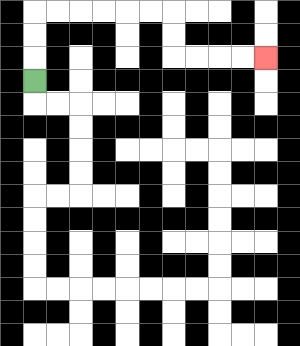{'start': '[1, 3]', 'end': '[11, 2]', 'path_directions': 'U,U,U,R,R,R,R,R,R,D,D,R,R,R,R', 'path_coordinates': '[[1, 3], [1, 2], [1, 1], [1, 0], [2, 0], [3, 0], [4, 0], [5, 0], [6, 0], [7, 0], [7, 1], [7, 2], [8, 2], [9, 2], [10, 2], [11, 2]]'}